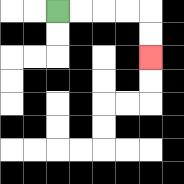{'start': '[2, 0]', 'end': '[6, 2]', 'path_directions': 'R,R,R,R,D,D', 'path_coordinates': '[[2, 0], [3, 0], [4, 0], [5, 0], [6, 0], [6, 1], [6, 2]]'}